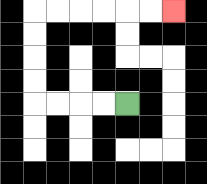{'start': '[5, 4]', 'end': '[7, 0]', 'path_directions': 'L,L,L,L,U,U,U,U,R,R,R,R,R,R', 'path_coordinates': '[[5, 4], [4, 4], [3, 4], [2, 4], [1, 4], [1, 3], [1, 2], [1, 1], [1, 0], [2, 0], [3, 0], [4, 0], [5, 0], [6, 0], [7, 0]]'}